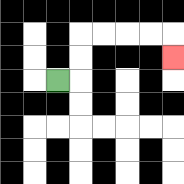{'start': '[2, 3]', 'end': '[7, 2]', 'path_directions': 'R,U,U,R,R,R,R,D', 'path_coordinates': '[[2, 3], [3, 3], [3, 2], [3, 1], [4, 1], [5, 1], [6, 1], [7, 1], [7, 2]]'}